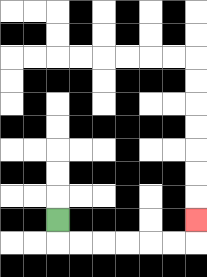{'start': '[2, 9]', 'end': '[8, 9]', 'path_directions': 'D,R,R,R,R,R,R,U', 'path_coordinates': '[[2, 9], [2, 10], [3, 10], [4, 10], [5, 10], [6, 10], [7, 10], [8, 10], [8, 9]]'}